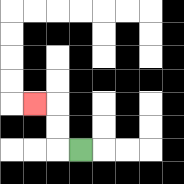{'start': '[3, 6]', 'end': '[1, 4]', 'path_directions': 'L,U,U,L', 'path_coordinates': '[[3, 6], [2, 6], [2, 5], [2, 4], [1, 4]]'}